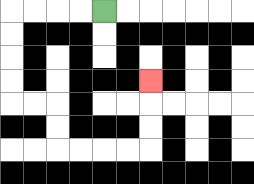{'start': '[4, 0]', 'end': '[6, 3]', 'path_directions': 'L,L,L,L,D,D,D,D,R,R,D,D,R,R,R,R,U,U,U', 'path_coordinates': '[[4, 0], [3, 0], [2, 0], [1, 0], [0, 0], [0, 1], [0, 2], [0, 3], [0, 4], [1, 4], [2, 4], [2, 5], [2, 6], [3, 6], [4, 6], [5, 6], [6, 6], [6, 5], [6, 4], [6, 3]]'}